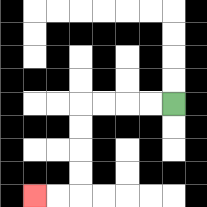{'start': '[7, 4]', 'end': '[1, 8]', 'path_directions': 'L,L,L,L,D,D,D,D,L,L', 'path_coordinates': '[[7, 4], [6, 4], [5, 4], [4, 4], [3, 4], [3, 5], [3, 6], [3, 7], [3, 8], [2, 8], [1, 8]]'}